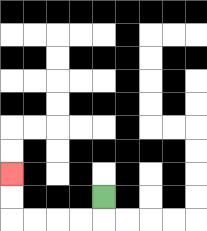{'start': '[4, 8]', 'end': '[0, 7]', 'path_directions': 'D,L,L,L,L,U,U', 'path_coordinates': '[[4, 8], [4, 9], [3, 9], [2, 9], [1, 9], [0, 9], [0, 8], [0, 7]]'}